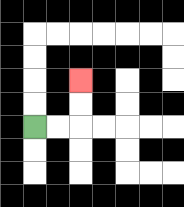{'start': '[1, 5]', 'end': '[3, 3]', 'path_directions': 'R,R,U,U', 'path_coordinates': '[[1, 5], [2, 5], [3, 5], [3, 4], [3, 3]]'}